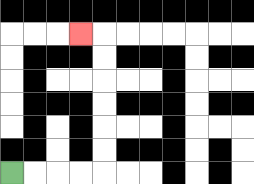{'start': '[0, 7]', 'end': '[3, 1]', 'path_directions': 'R,R,R,R,U,U,U,U,U,U,L', 'path_coordinates': '[[0, 7], [1, 7], [2, 7], [3, 7], [4, 7], [4, 6], [4, 5], [4, 4], [4, 3], [4, 2], [4, 1], [3, 1]]'}